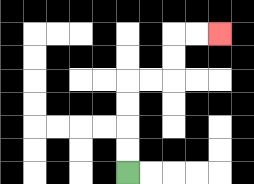{'start': '[5, 7]', 'end': '[9, 1]', 'path_directions': 'U,U,U,U,R,R,U,U,R,R', 'path_coordinates': '[[5, 7], [5, 6], [5, 5], [5, 4], [5, 3], [6, 3], [7, 3], [7, 2], [7, 1], [8, 1], [9, 1]]'}